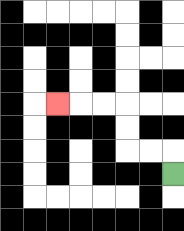{'start': '[7, 7]', 'end': '[2, 4]', 'path_directions': 'U,L,L,U,U,L,L,L', 'path_coordinates': '[[7, 7], [7, 6], [6, 6], [5, 6], [5, 5], [5, 4], [4, 4], [3, 4], [2, 4]]'}